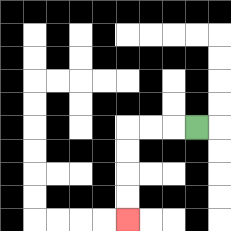{'start': '[8, 5]', 'end': '[5, 9]', 'path_directions': 'L,L,L,D,D,D,D', 'path_coordinates': '[[8, 5], [7, 5], [6, 5], [5, 5], [5, 6], [5, 7], [5, 8], [5, 9]]'}